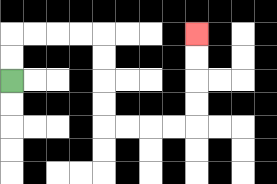{'start': '[0, 3]', 'end': '[8, 1]', 'path_directions': 'U,U,R,R,R,R,D,D,D,D,R,R,R,R,U,U,U,U', 'path_coordinates': '[[0, 3], [0, 2], [0, 1], [1, 1], [2, 1], [3, 1], [4, 1], [4, 2], [4, 3], [4, 4], [4, 5], [5, 5], [6, 5], [7, 5], [8, 5], [8, 4], [8, 3], [8, 2], [8, 1]]'}